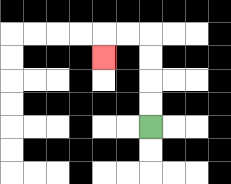{'start': '[6, 5]', 'end': '[4, 2]', 'path_directions': 'U,U,U,U,L,L,D', 'path_coordinates': '[[6, 5], [6, 4], [6, 3], [6, 2], [6, 1], [5, 1], [4, 1], [4, 2]]'}